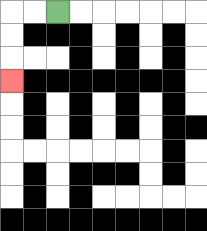{'start': '[2, 0]', 'end': '[0, 3]', 'path_directions': 'L,L,D,D,D', 'path_coordinates': '[[2, 0], [1, 0], [0, 0], [0, 1], [0, 2], [0, 3]]'}